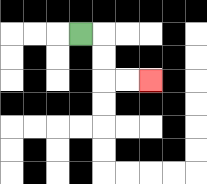{'start': '[3, 1]', 'end': '[6, 3]', 'path_directions': 'R,D,D,R,R', 'path_coordinates': '[[3, 1], [4, 1], [4, 2], [4, 3], [5, 3], [6, 3]]'}